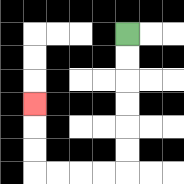{'start': '[5, 1]', 'end': '[1, 4]', 'path_directions': 'D,D,D,D,D,D,L,L,L,L,U,U,U', 'path_coordinates': '[[5, 1], [5, 2], [5, 3], [5, 4], [5, 5], [5, 6], [5, 7], [4, 7], [3, 7], [2, 7], [1, 7], [1, 6], [1, 5], [1, 4]]'}